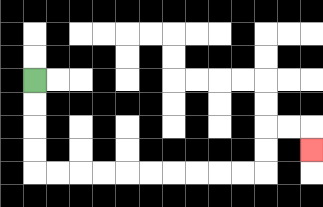{'start': '[1, 3]', 'end': '[13, 6]', 'path_directions': 'D,D,D,D,R,R,R,R,R,R,R,R,R,R,U,U,R,R,D', 'path_coordinates': '[[1, 3], [1, 4], [1, 5], [1, 6], [1, 7], [2, 7], [3, 7], [4, 7], [5, 7], [6, 7], [7, 7], [8, 7], [9, 7], [10, 7], [11, 7], [11, 6], [11, 5], [12, 5], [13, 5], [13, 6]]'}